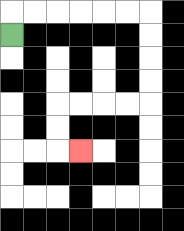{'start': '[0, 1]', 'end': '[3, 6]', 'path_directions': 'U,R,R,R,R,R,R,D,D,D,D,L,L,L,L,D,D,R', 'path_coordinates': '[[0, 1], [0, 0], [1, 0], [2, 0], [3, 0], [4, 0], [5, 0], [6, 0], [6, 1], [6, 2], [6, 3], [6, 4], [5, 4], [4, 4], [3, 4], [2, 4], [2, 5], [2, 6], [3, 6]]'}